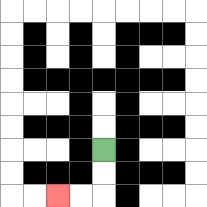{'start': '[4, 6]', 'end': '[2, 8]', 'path_directions': 'D,D,L,L', 'path_coordinates': '[[4, 6], [4, 7], [4, 8], [3, 8], [2, 8]]'}